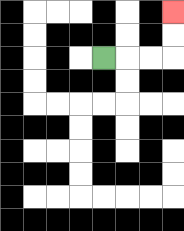{'start': '[4, 2]', 'end': '[7, 0]', 'path_directions': 'R,R,R,U,U', 'path_coordinates': '[[4, 2], [5, 2], [6, 2], [7, 2], [7, 1], [7, 0]]'}